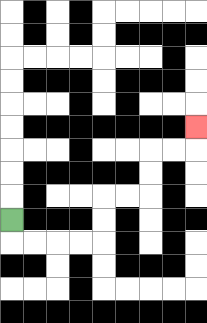{'start': '[0, 9]', 'end': '[8, 5]', 'path_directions': 'D,R,R,R,R,U,U,R,R,U,U,R,R,U', 'path_coordinates': '[[0, 9], [0, 10], [1, 10], [2, 10], [3, 10], [4, 10], [4, 9], [4, 8], [5, 8], [6, 8], [6, 7], [6, 6], [7, 6], [8, 6], [8, 5]]'}